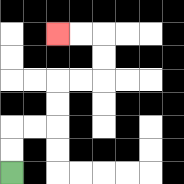{'start': '[0, 7]', 'end': '[2, 1]', 'path_directions': 'U,U,R,R,U,U,R,R,U,U,L,L', 'path_coordinates': '[[0, 7], [0, 6], [0, 5], [1, 5], [2, 5], [2, 4], [2, 3], [3, 3], [4, 3], [4, 2], [4, 1], [3, 1], [2, 1]]'}